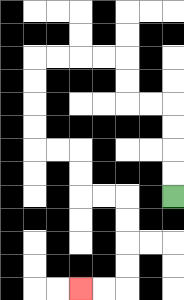{'start': '[7, 8]', 'end': '[3, 12]', 'path_directions': 'U,U,U,U,L,L,U,U,L,L,L,L,D,D,D,D,R,R,D,D,R,R,D,D,D,D,L,L', 'path_coordinates': '[[7, 8], [7, 7], [7, 6], [7, 5], [7, 4], [6, 4], [5, 4], [5, 3], [5, 2], [4, 2], [3, 2], [2, 2], [1, 2], [1, 3], [1, 4], [1, 5], [1, 6], [2, 6], [3, 6], [3, 7], [3, 8], [4, 8], [5, 8], [5, 9], [5, 10], [5, 11], [5, 12], [4, 12], [3, 12]]'}